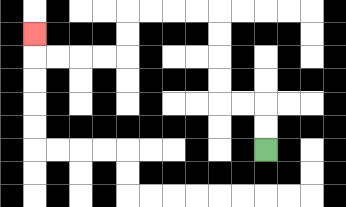{'start': '[11, 6]', 'end': '[1, 1]', 'path_directions': 'U,U,L,L,U,U,U,U,L,L,L,L,D,D,L,L,L,L,U', 'path_coordinates': '[[11, 6], [11, 5], [11, 4], [10, 4], [9, 4], [9, 3], [9, 2], [9, 1], [9, 0], [8, 0], [7, 0], [6, 0], [5, 0], [5, 1], [5, 2], [4, 2], [3, 2], [2, 2], [1, 2], [1, 1]]'}